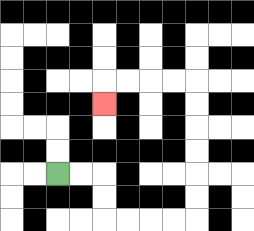{'start': '[2, 7]', 'end': '[4, 4]', 'path_directions': 'R,R,D,D,R,R,R,R,U,U,U,U,U,U,L,L,L,L,D', 'path_coordinates': '[[2, 7], [3, 7], [4, 7], [4, 8], [4, 9], [5, 9], [6, 9], [7, 9], [8, 9], [8, 8], [8, 7], [8, 6], [8, 5], [8, 4], [8, 3], [7, 3], [6, 3], [5, 3], [4, 3], [4, 4]]'}